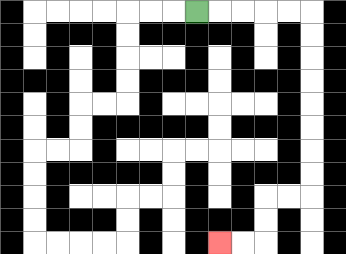{'start': '[8, 0]', 'end': '[9, 10]', 'path_directions': 'R,R,R,R,R,D,D,D,D,D,D,D,D,L,L,D,D,L,L', 'path_coordinates': '[[8, 0], [9, 0], [10, 0], [11, 0], [12, 0], [13, 0], [13, 1], [13, 2], [13, 3], [13, 4], [13, 5], [13, 6], [13, 7], [13, 8], [12, 8], [11, 8], [11, 9], [11, 10], [10, 10], [9, 10]]'}